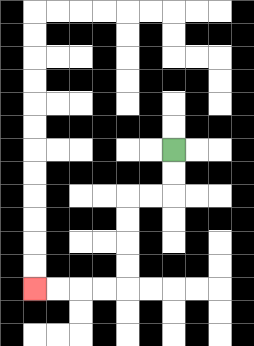{'start': '[7, 6]', 'end': '[1, 12]', 'path_directions': 'D,D,L,L,D,D,D,D,L,L,L,L', 'path_coordinates': '[[7, 6], [7, 7], [7, 8], [6, 8], [5, 8], [5, 9], [5, 10], [5, 11], [5, 12], [4, 12], [3, 12], [2, 12], [1, 12]]'}